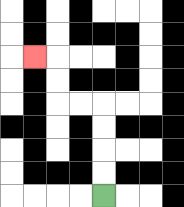{'start': '[4, 8]', 'end': '[1, 2]', 'path_directions': 'U,U,U,U,L,L,U,U,L', 'path_coordinates': '[[4, 8], [4, 7], [4, 6], [4, 5], [4, 4], [3, 4], [2, 4], [2, 3], [2, 2], [1, 2]]'}